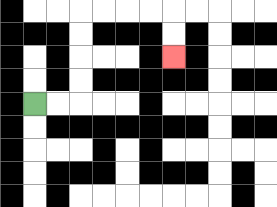{'start': '[1, 4]', 'end': '[7, 2]', 'path_directions': 'R,R,U,U,U,U,R,R,R,R,D,D', 'path_coordinates': '[[1, 4], [2, 4], [3, 4], [3, 3], [3, 2], [3, 1], [3, 0], [4, 0], [5, 0], [6, 0], [7, 0], [7, 1], [7, 2]]'}